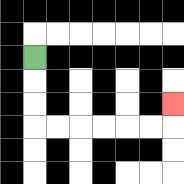{'start': '[1, 2]', 'end': '[7, 4]', 'path_directions': 'D,D,D,R,R,R,R,R,R,U', 'path_coordinates': '[[1, 2], [1, 3], [1, 4], [1, 5], [2, 5], [3, 5], [4, 5], [5, 5], [6, 5], [7, 5], [7, 4]]'}